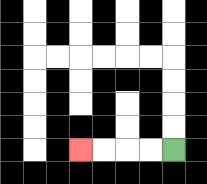{'start': '[7, 6]', 'end': '[3, 6]', 'path_directions': 'L,L,L,L', 'path_coordinates': '[[7, 6], [6, 6], [5, 6], [4, 6], [3, 6]]'}